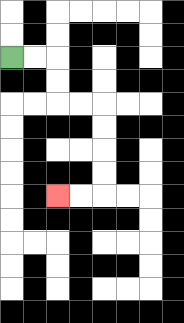{'start': '[0, 2]', 'end': '[2, 8]', 'path_directions': 'R,R,D,D,R,R,D,D,D,D,L,L', 'path_coordinates': '[[0, 2], [1, 2], [2, 2], [2, 3], [2, 4], [3, 4], [4, 4], [4, 5], [4, 6], [4, 7], [4, 8], [3, 8], [2, 8]]'}